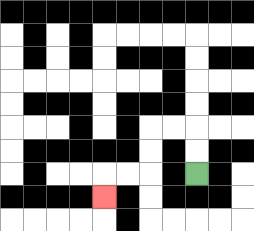{'start': '[8, 7]', 'end': '[4, 8]', 'path_directions': 'U,U,L,L,D,D,L,L,D', 'path_coordinates': '[[8, 7], [8, 6], [8, 5], [7, 5], [6, 5], [6, 6], [6, 7], [5, 7], [4, 7], [4, 8]]'}